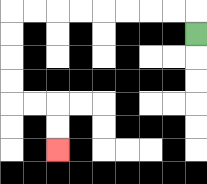{'start': '[8, 1]', 'end': '[2, 6]', 'path_directions': 'U,L,L,L,L,L,L,L,L,D,D,D,D,R,R,D,D', 'path_coordinates': '[[8, 1], [8, 0], [7, 0], [6, 0], [5, 0], [4, 0], [3, 0], [2, 0], [1, 0], [0, 0], [0, 1], [0, 2], [0, 3], [0, 4], [1, 4], [2, 4], [2, 5], [2, 6]]'}